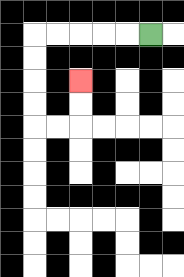{'start': '[6, 1]', 'end': '[3, 3]', 'path_directions': 'L,L,L,L,L,D,D,D,D,R,R,U,U', 'path_coordinates': '[[6, 1], [5, 1], [4, 1], [3, 1], [2, 1], [1, 1], [1, 2], [1, 3], [1, 4], [1, 5], [2, 5], [3, 5], [3, 4], [3, 3]]'}